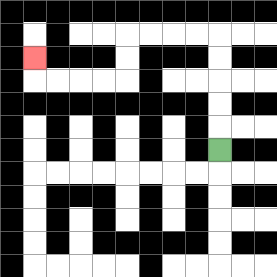{'start': '[9, 6]', 'end': '[1, 2]', 'path_directions': 'U,U,U,U,U,L,L,L,L,D,D,L,L,L,L,U', 'path_coordinates': '[[9, 6], [9, 5], [9, 4], [9, 3], [9, 2], [9, 1], [8, 1], [7, 1], [6, 1], [5, 1], [5, 2], [5, 3], [4, 3], [3, 3], [2, 3], [1, 3], [1, 2]]'}